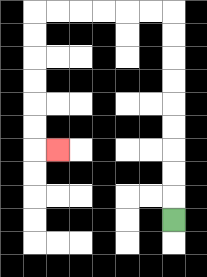{'start': '[7, 9]', 'end': '[2, 6]', 'path_directions': 'U,U,U,U,U,U,U,U,U,L,L,L,L,L,L,D,D,D,D,D,D,R', 'path_coordinates': '[[7, 9], [7, 8], [7, 7], [7, 6], [7, 5], [7, 4], [7, 3], [7, 2], [7, 1], [7, 0], [6, 0], [5, 0], [4, 0], [3, 0], [2, 0], [1, 0], [1, 1], [1, 2], [1, 3], [1, 4], [1, 5], [1, 6], [2, 6]]'}